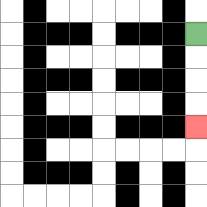{'start': '[8, 1]', 'end': '[8, 5]', 'path_directions': 'D,D,D,D', 'path_coordinates': '[[8, 1], [8, 2], [8, 3], [8, 4], [8, 5]]'}